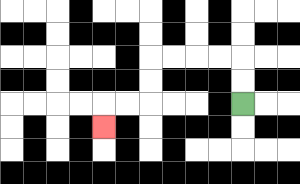{'start': '[10, 4]', 'end': '[4, 5]', 'path_directions': 'U,U,L,L,L,L,D,D,L,L,D', 'path_coordinates': '[[10, 4], [10, 3], [10, 2], [9, 2], [8, 2], [7, 2], [6, 2], [6, 3], [6, 4], [5, 4], [4, 4], [4, 5]]'}